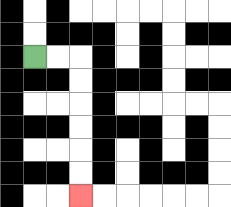{'start': '[1, 2]', 'end': '[3, 8]', 'path_directions': 'R,R,D,D,D,D,D,D', 'path_coordinates': '[[1, 2], [2, 2], [3, 2], [3, 3], [3, 4], [3, 5], [3, 6], [3, 7], [3, 8]]'}